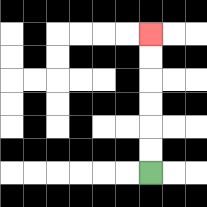{'start': '[6, 7]', 'end': '[6, 1]', 'path_directions': 'U,U,U,U,U,U', 'path_coordinates': '[[6, 7], [6, 6], [6, 5], [6, 4], [6, 3], [6, 2], [6, 1]]'}